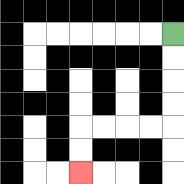{'start': '[7, 1]', 'end': '[3, 7]', 'path_directions': 'D,D,D,D,L,L,L,L,D,D', 'path_coordinates': '[[7, 1], [7, 2], [7, 3], [7, 4], [7, 5], [6, 5], [5, 5], [4, 5], [3, 5], [3, 6], [3, 7]]'}